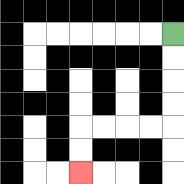{'start': '[7, 1]', 'end': '[3, 7]', 'path_directions': 'D,D,D,D,L,L,L,L,D,D', 'path_coordinates': '[[7, 1], [7, 2], [7, 3], [7, 4], [7, 5], [6, 5], [5, 5], [4, 5], [3, 5], [3, 6], [3, 7]]'}